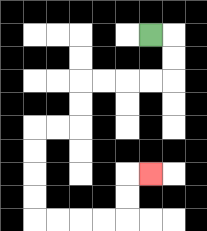{'start': '[6, 1]', 'end': '[6, 7]', 'path_directions': 'R,D,D,L,L,L,L,D,D,L,L,D,D,D,D,R,R,R,R,U,U,R', 'path_coordinates': '[[6, 1], [7, 1], [7, 2], [7, 3], [6, 3], [5, 3], [4, 3], [3, 3], [3, 4], [3, 5], [2, 5], [1, 5], [1, 6], [1, 7], [1, 8], [1, 9], [2, 9], [3, 9], [4, 9], [5, 9], [5, 8], [5, 7], [6, 7]]'}